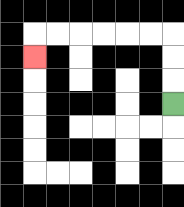{'start': '[7, 4]', 'end': '[1, 2]', 'path_directions': 'U,U,U,L,L,L,L,L,L,D', 'path_coordinates': '[[7, 4], [7, 3], [7, 2], [7, 1], [6, 1], [5, 1], [4, 1], [3, 1], [2, 1], [1, 1], [1, 2]]'}